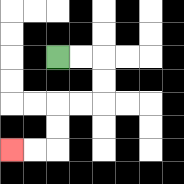{'start': '[2, 2]', 'end': '[0, 6]', 'path_directions': 'R,R,D,D,L,L,D,D,L,L', 'path_coordinates': '[[2, 2], [3, 2], [4, 2], [4, 3], [4, 4], [3, 4], [2, 4], [2, 5], [2, 6], [1, 6], [0, 6]]'}